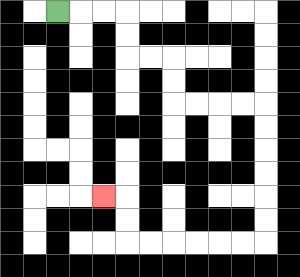{'start': '[2, 0]', 'end': '[4, 8]', 'path_directions': 'R,R,R,D,D,R,R,D,D,R,R,R,R,D,D,D,D,D,D,L,L,L,L,L,L,U,U,L', 'path_coordinates': '[[2, 0], [3, 0], [4, 0], [5, 0], [5, 1], [5, 2], [6, 2], [7, 2], [7, 3], [7, 4], [8, 4], [9, 4], [10, 4], [11, 4], [11, 5], [11, 6], [11, 7], [11, 8], [11, 9], [11, 10], [10, 10], [9, 10], [8, 10], [7, 10], [6, 10], [5, 10], [5, 9], [5, 8], [4, 8]]'}